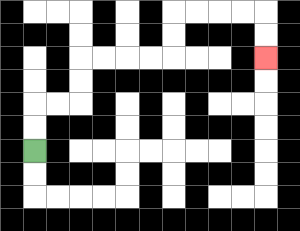{'start': '[1, 6]', 'end': '[11, 2]', 'path_directions': 'U,U,R,R,U,U,R,R,R,R,U,U,R,R,R,R,D,D', 'path_coordinates': '[[1, 6], [1, 5], [1, 4], [2, 4], [3, 4], [3, 3], [3, 2], [4, 2], [5, 2], [6, 2], [7, 2], [7, 1], [7, 0], [8, 0], [9, 0], [10, 0], [11, 0], [11, 1], [11, 2]]'}